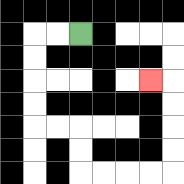{'start': '[3, 1]', 'end': '[6, 3]', 'path_directions': 'L,L,D,D,D,D,R,R,D,D,R,R,R,R,U,U,U,U,L', 'path_coordinates': '[[3, 1], [2, 1], [1, 1], [1, 2], [1, 3], [1, 4], [1, 5], [2, 5], [3, 5], [3, 6], [3, 7], [4, 7], [5, 7], [6, 7], [7, 7], [7, 6], [7, 5], [7, 4], [7, 3], [6, 3]]'}